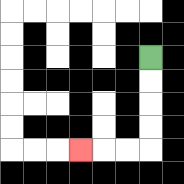{'start': '[6, 2]', 'end': '[3, 6]', 'path_directions': 'D,D,D,D,L,L,L', 'path_coordinates': '[[6, 2], [6, 3], [6, 4], [6, 5], [6, 6], [5, 6], [4, 6], [3, 6]]'}